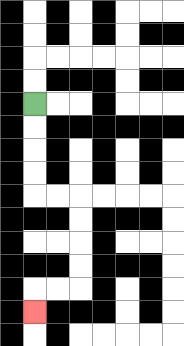{'start': '[1, 4]', 'end': '[1, 13]', 'path_directions': 'D,D,D,D,R,R,D,D,D,D,L,L,D', 'path_coordinates': '[[1, 4], [1, 5], [1, 6], [1, 7], [1, 8], [2, 8], [3, 8], [3, 9], [3, 10], [3, 11], [3, 12], [2, 12], [1, 12], [1, 13]]'}